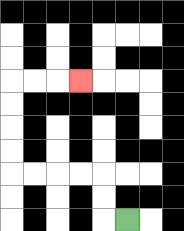{'start': '[5, 9]', 'end': '[3, 3]', 'path_directions': 'L,U,U,L,L,L,L,U,U,U,U,R,R,R', 'path_coordinates': '[[5, 9], [4, 9], [4, 8], [4, 7], [3, 7], [2, 7], [1, 7], [0, 7], [0, 6], [0, 5], [0, 4], [0, 3], [1, 3], [2, 3], [3, 3]]'}